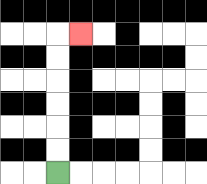{'start': '[2, 7]', 'end': '[3, 1]', 'path_directions': 'U,U,U,U,U,U,R', 'path_coordinates': '[[2, 7], [2, 6], [2, 5], [2, 4], [2, 3], [2, 2], [2, 1], [3, 1]]'}